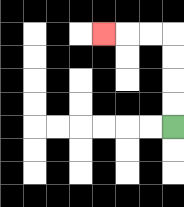{'start': '[7, 5]', 'end': '[4, 1]', 'path_directions': 'U,U,U,U,L,L,L', 'path_coordinates': '[[7, 5], [7, 4], [7, 3], [7, 2], [7, 1], [6, 1], [5, 1], [4, 1]]'}